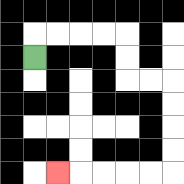{'start': '[1, 2]', 'end': '[2, 7]', 'path_directions': 'U,R,R,R,R,D,D,R,R,D,D,D,D,L,L,L,L,L', 'path_coordinates': '[[1, 2], [1, 1], [2, 1], [3, 1], [4, 1], [5, 1], [5, 2], [5, 3], [6, 3], [7, 3], [7, 4], [7, 5], [7, 6], [7, 7], [6, 7], [5, 7], [4, 7], [3, 7], [2, 7]]'}